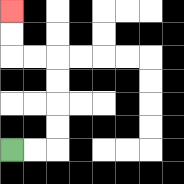{'start': '[0, 6]', 'end': '[0, 0]', 'path_directions': 'R,R,U,U,U,U,L,L,U,U', 'path_coordinates': '[[0, 6], [1, 6], [2, 6], [2, 5], [2, 4], [2, 3], [2, 2], [1, 2], [0, 2], [0, 1], [0, 0]]'}